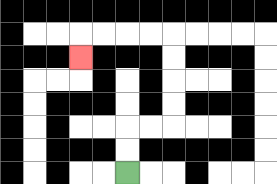{'start': '[5, 7]', 'end': '[3, 2]', 'path_directions': 'U,U,R,R,U,U,U,U,L,L,L,L,D', 'path_coordinates': '[[5, 7], [5, 6], [5, 5], [6, 5], [7, 5], [7, 4], [7, 3], [7, 2], [7, 1], [6, 1], [5, 1], [4, 1], [3, 1], [3, 2]]'}